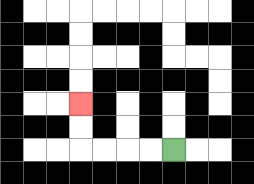{'start': '[7, 6]', 'end': '[3, 4]', 'path_directions': 'L,L,L,L,U,U', 'path_coordinates': '[[7, 6], [6, 6], [5, 6], [4, 6], [3, 6], [3, 5], [3, 4]]'}